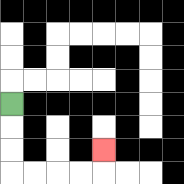{'start': '[0, 4]', 'end': '[4, 6]', 'path_directions': 'D,D,D,R,R,R,R,U', 'path_coordinates': '[[0, 4], [0, 5], [0, 6], [0, 7], [1, 7], [2, 7], [3, 7], [4, 7], [4, 6]]'}